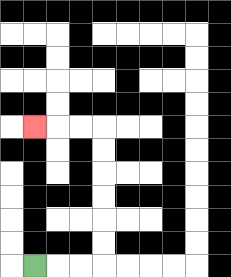{'start': '[1, 11]', 'end': '[1, 5]', 'path_directions': 'R,R,R,U,U,U,U,U,U,L,L,L', 'path_coordinates': '[[1, 11], [2, 11], [3, 11], [4, 11], [4, 10], [4, 9], [4, 8], [4, 7], [4, 6], [4, 5], [3, 5], [2, 5], [1, 5]]'}